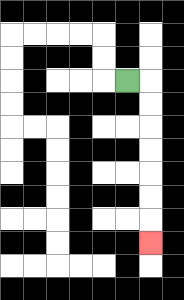{'start': '[5, 3]', 'end': '[6, 10]', 'path_directions': 'R,D,D,D,D,D,D,D', 'path_coordinates': '[[5, 3], [6, 3], [6, 4], [6, 5], [6, 6], [6, 7], [6, 8], [6, 9], [6, 10]]'}